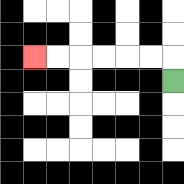{'start': '[7, 3]', 'end': '[1, 2]', 'path_directions': 'U,L,L,L,L,L,L', 'path_coordinates': '[[7, 3], [7, 2], [6, 2], [5, 2], [4, 2], [3, 2], [2, 2], [1, 2]]'}